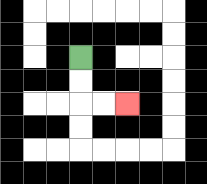{'start': '[3, 2]', 'end': '[5, 4]', 'path_directions': 'D,D,R,R', 'path_coordinates': '[[3, 2], [3, 3], [3, 4], [4, 4], [5, 4]]'}